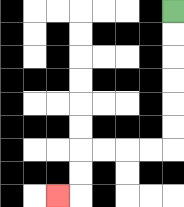{'start': '[7, 0]', 'end': '[2, 8]', 'path_directions': 'D,D,D,D,D,D,L,L,L,L,D,D,L', 'path_coordinates': '[[7, 0], [7, 1], [7, 2], [7, 3], [7, 4], [7, 5], [7, 6], [6, 6], [5, 6], [4, 6], [3, 6], [3, 7], [3, 8], [2, 8]]'}